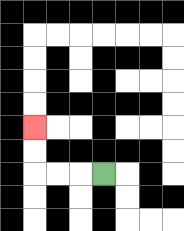{'start': '[4, 7]', 'end': '[1, 5]', 'path_directions': 'L,L,L,U,U', 'path_coordinates': '[[4, 7], [3, 7], [2, 7], [1, 7], [1, 6], [1, 5]]'}